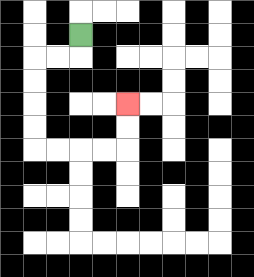{'start': '[3, 1]', 'end': '[5, 4]', 'path_directions': 'D,L,L,D,D,D,D,R,R,R,R,U,U', 'path_coordinates': '[[3, 1], [3, 2], [2, 2], [1, 2], [1, 3], [1, 4], [1, 5], [1, 6], [2, 6], [3, 6], [4, 6], [5, 6], [5, 5], [5, 4]]'}